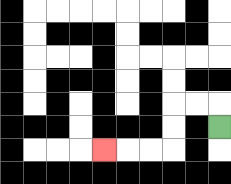{'start': '[9, 5]', 'end': '[4, 6]', 'path_directions': 'U,L,L,D,D,L,L,L', 'path_coordinates': '[[9, 5], [9, 4], [8, 4], [7, 4], [7, 5], [7, 6], [6, 6], [5, 6], [4, 6]]'}